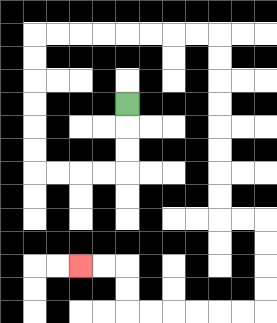{'start': '[5, 4]', 'end': '[3, 11]', 'path_directions': 'D,D,D,L,L,L,L,U,U,U,U,U,U,R,R,R,R,R,R,R,R,D,D,D,D,D,D,D,D,R,R,D,D,D,D,L,L,L,L,L,L,U,U,L,L', 'path_coordinates': '[[5, 4], [5, 5], [5, 6], [5, 7], [4, 7], [3, 7], [2, 7], [1, 7], [1, 6], [1, 5], [1, 4], [1, 3], [1, 2], [1, 1], [2, 1], [3, 1], [4, 1], [5, 1], [6, 1], [7, 1], [8, 1], [9, 1], [9, 2], [9, 3], [9, 4], [9, 5], [9, 6], [9, 7], [9, 8], [9, 9], [10, 9], [11, 9], [11, 10], [11, 11], [11, 12], [11, 13], [10, 13], [9, 13], [8, 13], [7, 13], [6, 13], [5, 13], [5, 12], [5, 11], [4, 11], [3, 11]]'}